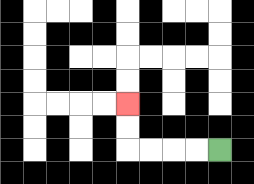{'start': '[9, 6]', 'end': '[5, 4]', 'path_directions': 'L,L,L,L,U,U', 'path_coordinates': '[[9, 6], [8, 6], [7, 6], [6, 6], [5, 6], [5, 5], [5, 4]]'}